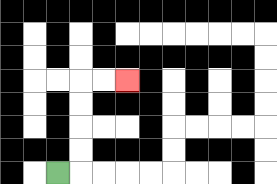{'start': '[2, 7]', 'end': '[5, 3]', 'path_directions': 'R,U,U,U,U,R,R', 'path_coordinates': '[[2, 7], [3, 7], [3, 6], [3, 5], [3, 4], [3, 3], [4, 3], [5, 3]]'}